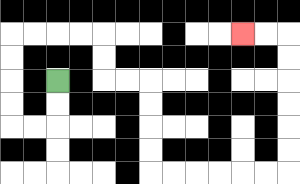{'start': '[2, 3]', 'end': '[10, 1]', 'path_directions': 'D,D,L,L,U,U,U,U,R,R,R,R,D,D,R,R,D,D,D,D,R,R,R,R,R,R,U,U,U,U,U,U,L,L', 'path_coordinates': '[[2, 3], [2, 4], [2, 5], [1, 5], [0, 5], [0, 4], [0, 3], [0, 2], [0, 1], [1, 1], [2, 1], [3, 1], [4, 1], [4, 2], [4, 3], [5, 3], [6, 3], [6, 4], [6, 5], [6, 6], [6, 7], [7, 7], [8, 7], [9, 7], [10, 7], [11, 7], [12, 7], [12, 6], [12, 5], [12, 4], [12, 3], [12, 2], [12, 1], [11, 1], [10, 1]]'}